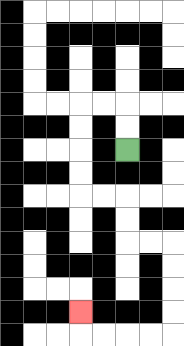{'start': '[5, 6]', 'end': '[3, 13]', 'path_directions': 'U,U,L,L,D,D,D,D,R,R,D,D,R,R,D,D,D,D,L,L,L,L,U', 'path_coordinates': '[[5, 6], [5, 5], [5, 4], [4, 4], [3, 4], [3, 5], [3, 6], [3, 7], [3, 8], [4, 8], [5, 8], [5, 9], [5, 10], [6, 10], [7, 10], [7, 11], [7, 12], [7, 13], [7, 14], [6, 14], [5, 14], [4, 14], [3, 14], [3, 13]]'}